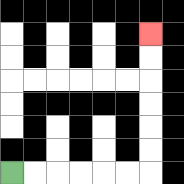{'start': '[0, 7]', 'end': '[6, 1]', 'path_directions': 'R,R,R,R,R,R,U,U,U,U,U,U', 'path_coordinates': '[[0, 7], [1, 7], [2, 7], [3, 7], [4, 7], [5, 7], [6, 7], [6, 6], [6, 5], [6, 4], [6, 3], [6, 2], [6, 1]]'}